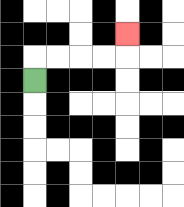{'start': '[1, 3]', 'end': '[5, 1]', 'path_directions': 'U,R,R,R,R,U', 'path_coordinates': '[[1, 3], [1, 2], [2, 2], [3, 2], [4, 2], [5, 2], [5, 1]]'}